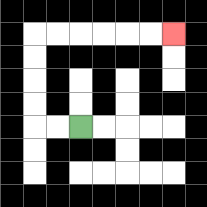{'start': '[3, 5]', 'end': '[7, 1]', 'path_directions': 'L,L,U,U,U,U,R,R,R,R,R,R', 'path_coordinates': '[[3, 5], [2, 5], [1, 5], [1, 4], [1, 3], [1, 2], [1, 1], [2, 1], [3, 1], [4, 1], [5, 1], [6, 1], [7, 1]]'}